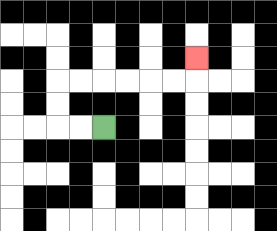{'start': '[4, 5]', 'end': '[8, 2]', 'path_directions': 'L,L,U,U,R,R,R,R,R,R,U', 'path_coordinates': '[[4, 5], [3, 5], [2, 5], [2, 4], [2, 3], [3, 3], [4, 3], [5, 3], [6, 3], [7, 3], [8, 3], [8, 2]]'}